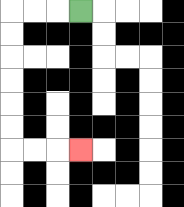{'start': '[3, 0]', 'end': '[3, 6]', 'path_directions': 'L,L,L,D,D,D,D,D,D,R,R,R', 'path_coordinates': '[[3, 0], [2, 0], [1, 0], [0, 0], [0, 1], [0, 2], [0, 3], [0, 4], [0, 5], [0, 6], [1, 6], [2, 6], [3, 6]]'}